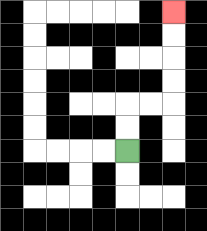{'start': '[5, 6]', 'end': '[7, 0]', 'path_directions': 'U,U,R,R,U,U,U,U', 'path_coordinates': '[[5, 6], [5, 5], [5, 4], [6, 4], [7, 4], [7, 3], [7, 2], [7, 1], [7, 0]]'}